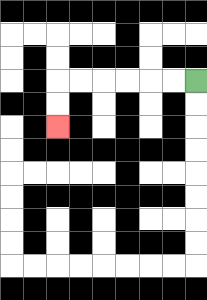{'start': '[8, 3]', 'end': '[2, 5]', 'path_directions': 'L,L,L,L,L,L,D,D', 'path_coordinates': '[[8, 3], [7, 3], [6, 3], [5, 3], [4, 3], [3, 3], [2, 3], [2, 4], [2, 5]]'}